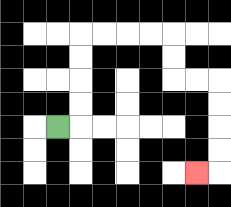{'start': '[2, 5]', 'end': '[8, 7]', 'path_directions': 'R,U,U,U,U,R,R,R,R,D,D,R,R,D,D,D,D,L', 'path_coordinates': '[[2, 5], [3, 5], [3, 4], [3, 3], [3, 2], [3, 1], [4, 1], [5, 1], [6, 1], [7, 1], [7, 2], [7, 3], [8, 3], [9, 3], [9, 4], [9, 5], [9, 6], [9, 7], [8, 7]]'}